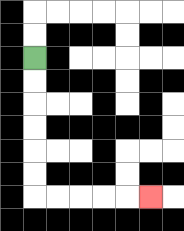{'start': '[1, 2]', 'end': '[6, 8]', 'path_directions': 'D,D,D,D,D,D,R,R,R,R,R', 'path_coordinates': '[[1, 2], [1, 3], [1, 4], [1, 5], [1, 6], [1, 7], [1, 8], [2, 8], [3, 8], [4, 8], [5, 8], [6, 8]]'}